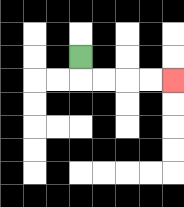{'start': '[3, 2]', 'end': '[7, 3]', 'path_directions': 'D,R,R,R,R', 'path_coordinates': '[[3, 2], [3, 3], [4, 3], [5, 3], [6, 3], [7, 3]]'}